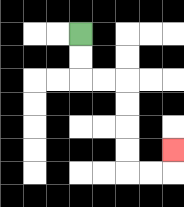{'start': '[3, 1]', 'end': '[7, 6]', 'path_directions': 'D,D,R,R,D,D,D,D,R,R,U', 'path_coordinates': '[[3, 1], [3, 2], [3, 3], [4, 3], [5, 3], [5, 4], [5, 5], [5, 6], [5, 7], [6, 7], [7, 7], [7, 6]]'}